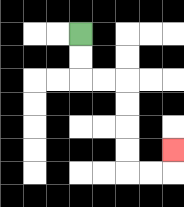{'start': '[3, 1]', 'end': '[7, 6]', 'path_directions': 'D,D,R,R,D,D,D,D,R,R,U', 'path_coordinates': '[[3, 1], [3, 2], [3, 3], [4, 3], [5, 3], [5, 4], [5, 5], [5, 6], [5, 7], [6, 7], [7, 7], [7, 6]]'}